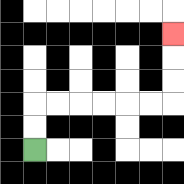{'start': '[1, 6]', 'end': '[7, 1]', 'path_directions': 'U,U,R,R,R,R,R,R,U,U,U', 'path_coordinates': '[[1, 6], [1, 5], [1, 4], [2, 4], [3, 4], [4, 4], [5, 4], [6, 4], [7, 4], [7, 3], [7, 2], [7, 1]]'}